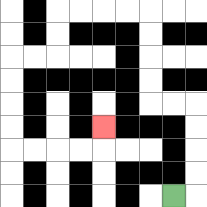{'start': '[7, 8]', 'end': '[4, 5]', 'path_directions': 'R,U,U,U,U,L,L,U,U,U,U,L,L,L,L,D,D,L,L,D,D,D,D,R,R,R,R,U', 'path_coordinates': '[[7, 8], [8, 8], [8, 7], [8, 6], [8, 5], [8, 4], [7, 4], [6, 4], [6, 3], [6, 2], [6, 1], [6, 0], [5, 0], [4, 0], [3, 0], [2, 0], [2, 1], [2, 2], [1, 2], [0, 2], [0, 3], [0, 4], [0, 5], [0, 6], [1, 6], [2, 6], [3, 6], [4, 6], [4, 5]]'}